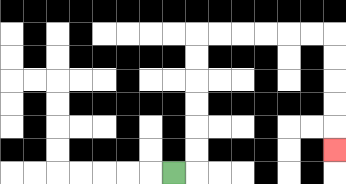{'start': '[7, 7]', 'end': '[14, 6]', 'path_directions': 'R,U,U,U,U,U,U,R,R,R,R,R,R,D,D,D,D,D', 'path_coordinates': '[[7, 7], [8, 7], [8, 6], [8, 5], [8, 4], [8, 3], [8, 2], [8, 1], [9, 1], [10, 1], [11, 1], [12, 1], [13, 1], [14, 1], [14, 2], [14, 3], [14, 4], [14, 5], [14, 6]]'}